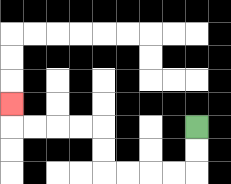{'start': '[8, 5]', 'end': '[0, 4]', 'path_directions': 'D,D,L,L,L,L,U,U,L,L,L,L,U', 'path_coordinates': '[[8, 5], [8, 6], [8, 7], [7, 7], [6, 7], [5, 7], [4, 7], [4, 6], [4, 5], [3, 5], [2, 5], [1, 5], [0, 5], [0, 4]]'}